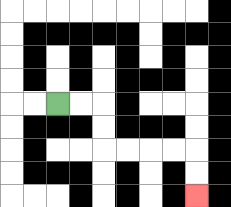{'start': '[2, 4]', 'end': '[8, 8]', 'path_directions': 'R,R,D,D,R,R,R,R,D,D', 'path_coordinates': '[[2, 4], [3, 4], [4, 4], [4, 5], [4, 6], [5, 6], [6, 6], [7, 6], [8, 6], [8, 7], [8, 8]]'}